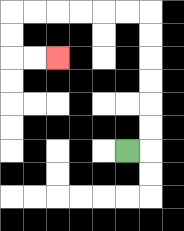{'start': '[5, 6]', 'end': '[2, 2]', 'path_directions': 'R,U,U,U,U,U,U,L,L,L,L,L,L,D,D,R,R', 'path_coordinates': '[[5, 6], [6, 6], [6, 5], [6, 4], [6, 3], [6, 2], [6, 1], [6, 0], [5, 0], [4, 0], [3, 0], [2, 0], [1, 0], [0, 0], [0, 1], [0, 2], [1, 2], [2, 2]]'}